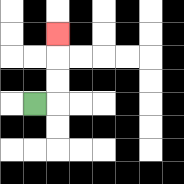{'start': '[1, 4]', 'end': '[2, 1]', 'path_directions': 'R,U,U,U', 'path_coordinates': '[[1, 4], [2, 4], [2, 3], [2, 2], [2, 1]]'}